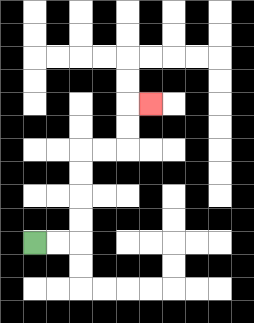{'start': '[1, 10]', 'end': '[6, 4]', 'path_directions': 'R,R,U,U,U,U,R,R,U,U,R', 'path_coordinates': '[[1, 10], [2, 10], [3, 10], [3, 9], [3, 8], [3, 7], [3, 6], [4, 6], [5, 6], [5, 5], [5, 4], [6, 4]]'}